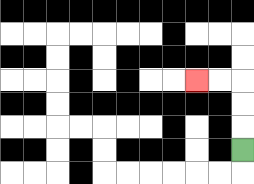{'start': '[10, 6]', 'end': '[8, 3]', 'path_directions': 'U,U,U,L,L', 'path_coordinates': '[[10, 6], [10, 5], [10, 4], [10, 3], [9, 3], [8, 3]]'}